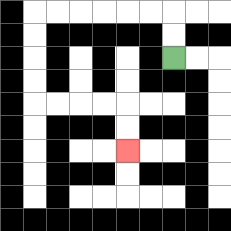{'start': '[7, 2]', 'end': '[5, 6]', 'path_directions': 'U,U,L,L,L,L,L,L,D,D,D,D,R,R,R,R,D,D', 'path_coordinates': '[[7, 2], [7, 1], [7, 0], [6, 0], [5, 0], [4, 0], [3, 0], [2, 0], [1, 0], [1, 1], [1, 2], [1, 3], [1, 4], [2, 4], [3, 4], [4, 4], [5, 4], [5, 5], [5, 6]]'}